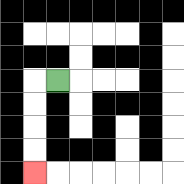{'start': '[2, 3]', 'end': '[1, 7]', 'path_directions': 'L,D,D,D,D', 'path_coordinates': '[[2, 3], [1, 3], [1, 4], [1, 5], [1, 6], [1, 7]]'}